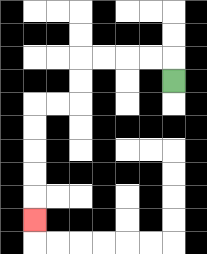{'start': '[7, 3]', 'end': '[1, 9]', 'path_directions': 'U,L,L,L,L,D,D,L,L,D,D,D,D,D', 'path_coordinates': '[[7, 3], [7, 2], [6, 2], [5, 2], [4, 2], [3, 2], [3, 3], [3, 4], [2, 4], [1, 4], [1, 5], [1, 6], [1, 7], [1, 8], [1, 9]]'}